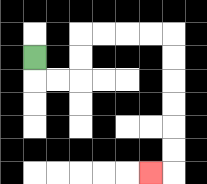{'start': '[1, 2]', 'end': '[6, 7]', 'path_directions': 'D,R,R,U,U,R,R,R,R,D,D,D,D,D,D,L', 'path_coordinates': '[[1, 2], [1, 3], [2, 3], [3, 3], [3, 2], [3, 1], [4, 1], [5, 1], [6, 1], [7, 1], [7, 2], [7, 3], [7, 4], [7, 5], [7, 6], [7, 7], [6, 7]]'}